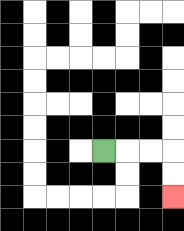{'start': '[4, 6]', 'end': '[7, 8]', 'path_directions': 'R,R,R,D,D', 'path_coordinates': '[[4, 6], [5, 6], [6, 6], [7, 6], [7, 7], [7, 8]]'}